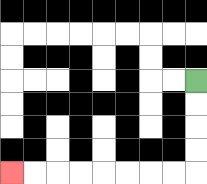{'start': '[8, 3]', 'end': '[0, 7]', 'path_directions': 'D,D,D,D,L,L,L,L,L,L,L,L', 'path_coordinates': '[[8, 3], [8, 4], [8, 5], [8, 6], [8, 7], [7, 7], [6, 7], [5, 7], [4, 7], [3, 7], [2, 7], [1, 7], [0, 7]]'}